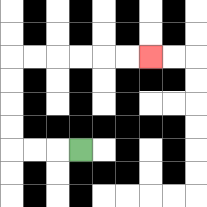{'start': '[3, 6]', 'end': '[6, 2]', 'path_directions': 'L,L,L,U,U,U,U,R,R,R,R,R,R', 'path_coordinates': '[[3, 6], [2, 6], [1, 6], [0, 6], [0, 5], [0, 4], [0, 3], [0, 2], [1, 2], [2, 2], [3, 2], [4, 2], [5, 2], [6, 2]]'}